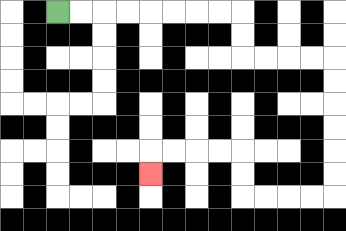{'start': '[2, 0]', 'end': '[6, 7]', 'path_directions': 'R,R,R,R,R,R,R,R,D,D,R,R,R,R,D,D,D,D,D,D,L,L,L,L,U,U,L,L,L,L,D', 'path_coordinates': '[[2, 0], [3, 0], [4, 0], [5, 0], [6, 0], [7, 0], [8, 0], [9, 0], [10, 0], [10, 1], [10, 2], [11, 2], [12, 2], [13, 2], [14, 2], [14, 3], [14, 4], [14, 5], [14, 6], [14, 7], [14, 8], [13, 8], [12, 8], [11, 8], [10, 8], [10, 7], [10, 6], [9, 6], [8, 6], [7, 6], [6, 6], [6, 7]]'}